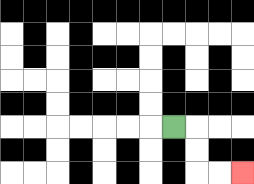{'start': '[7, 5]', 'end': '[10, 7]', 'path_directions': 'R,D,D,R,R', 'path_coordinates': '[[7, 5], [8, 5], [8, 6], [8, 7], [9, 7], [10, 7]]'}